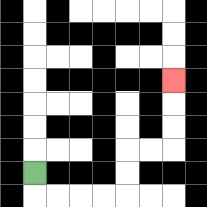{'start': '[1, 7]', 'end': '[7, 3]', 'path_directions': 'D,R,R,R,R,U,U,R,R,U,U,U', 'path_coordinates': '[[1, 7], [1, 8], [2, 8], [3, 8], [4, 8], [5, 8], [5, 7], [5, 6], [6, 6], [7, 6], [7, 5], [7, 4], [7, 3]]'}